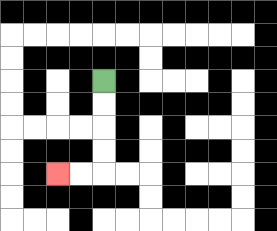{'start': '[4, 3]', 'end': '[2, 7]', 'path_directions': 'D,D,D,D,L,L', 'path_coordinates': '[[4, 3], [4, 4], [4, 5], [4, 6], [4, 7], [3, 7], [2, 7]]'}